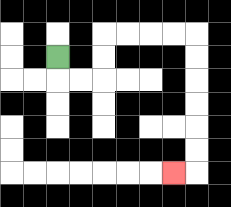{'start': '[2, 2]', 'end': '[7, 7]', 'path_directions': 'D,R,R,U,U,R,R,R,R,D,D,D,D,D,D,L', 'path_coordinates': '[[2, 2], [2, 3], [3, 3], [4, 3], [4, 2], [4, 1], [5, 1], [6, 1], [7, 1], [8, 1], [8, 2], [8, 3], [8, 4], [8, 5], [8, 6], [8, 7], [7, 7]]'}